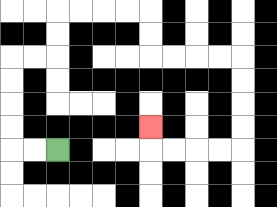{'start': '[2, 6]', 'end': '[6, 5]', 'path_directions': 'L,L,U,U,U,U,R,R,U,U,R,R,R,R,D,D,R,R,R,R,D,D,D,D,L,L,L,L,U', 'path_coordinates': '[[2, 6], [1, 6], [0, 6], [0, 5], [0, 4], [0, 3], [0, 2], [1, 2], [2, 2], [2, 1], [2, 0], [3, 0], [4, 0], [5, 0], [6, 0], [6, 1], [6, 2], [7, 2], [8, 2], [9, 2], [10, 2], [10, 3], [10, 4], [10, 5], [10, 6], [9, 6], [8, 6], [7, 6], [6, 6], [6, 5]]'}